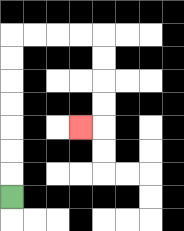{'start': '[0, 8]', 'end': '[3, 5]', 'path_directions': 'U,U,U,U,U,U,U,R,R,R,R,D,D,D,D,L', 'path_coordinates': '[[0, 8], [0, 7], [0, 6], [0, 5], [0, 4], [0, 3], [0, 2], [0, 1], [1, 1], [2, 1], [3, 1], [4, 1], [4, 2], [4, 3], [4, 4], [4, 5], [3, 5]]'}